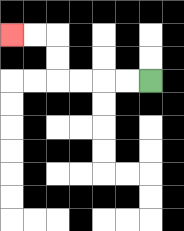{'start': '[6, 3]', 'end': '[0, 1]', 'path_directions': 'L,L,L,L,U,U,L,L', 'path_coordinates': '[[6, 3], [5, 3], [4, 3], [3, 3], [2, 3], [2, 2], [2, 1], [1, 1], [0, 1]]'}